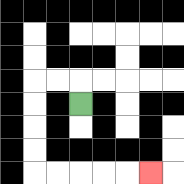{'start': '[3, 4]', 'end': '[6, 7]', 'path_directions': 'U,L,L,D,D,D,D,R,R,R,R,R', 'path_coordinates': '[[3, 4], [3, 3], [2, 3], [1, 3], [1, 4], [1, 5], [1, 6], [1, 7], [2, 7], [3, 7], [4, 7], [5, 7], [6, 7]]'}